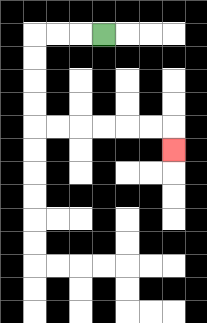{'start': '[4, 1]', 'end': '[7, 6]', 'path_directions': 'L,L,L,D,D,D,D,R,R,R,R,R,R,D', 'path_coordinates': '[[4, 1], [3, 1], [2, 1], [1, 1], [1, 2], [1, 3], [1, 4], [1, 5], [2, 5], [3, 5], [4, 5], [5, 5], [6, 5], [7, 5], [7, 6]]'}